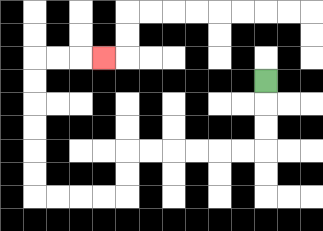{'start': '[11, 3]', 'end': '[4, 2]', 'path_directions': 'D,D,D,L,L,L,L,L,L,D,D,L,L,L,L,U,U,U,U,U,U,R,R,R', 'path_coordinates': '[[11, 3], [11, 4], [11, 5], [11, 6], [10, 6], [9, 6], [8, 6], [7, 6], [6, 6], [5, 6], [5, 7], [5, 8], [4, 8], [3, 8], [2, 8], [1, 8], [1, 7], [1, 6], [1, 5], [1, 4], [1, 3], [1, 2], [2, 2], [3, 2], [4, 2]]'}